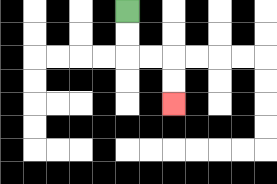{'start': '[5, 0]', 'end': '[7, 4]', 'path_directions': 'D,D,R,R,D,D', 'path_coordinates': '[[5, 0], [5, 1], [5, 2], [6, 2], [7, 2], [7, 3], [7, 4]]'}